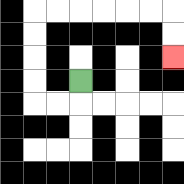{'start': '[3, 3]', 'end': '[7, 2]', 'path_directions': 'D,L,L,U,U,U,U,R,R,R,R,R,R,D,D', 'path_coordinates': '[[3, 3], [3, 4], [2, 4], [1, 4], [1, 3], [1, 2], [1, 1], [1, 0], [2, 0], [3, 0], [4, 0], [5, 0], [6, 0], [7, 0], [7, 1], [7, 2]]'}